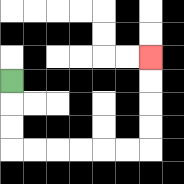{'start': '[0, 3]', 'end': '[6, 2]', 'path_directions': 'D,D,D,R,R,R,R,R,R,U,U,U,U', 'path_coordinates': '[[0, 3], [0, 4], [0, 5], [0, 6], [1, 6], [2, 6], [3, 6], [4, 6], [5, 6], [6, 6], [6, 5], [6, 4], [6, 3], [6, 2]]'}